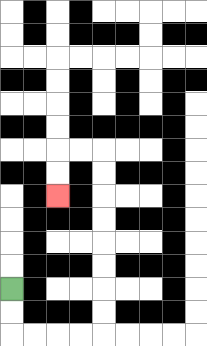{'start': '[0, 12]', 'end': '[2, 8]', 'path_directions': 'D,D,R,R,R,R,U,U,U,U,U,U,U,U,L,L,D,D', 'path_coordinates': '[[0, 12], [0, 13], [0, 14], [1, 14], [2, 14], [3, 14], [4, 14], [4, 13], [4, 12], [4, 11], [4, 10], [4, 9], [4, 8], [4, 7], [4, 6], [3, 6], [2, 6], [2, 7], [2, 8]]'}